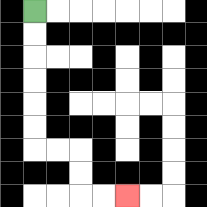{'start': '[1, 0]', 'end': '[5, 8]', 'path_directions': 'D,D,D,D,D,D,R,R,D,D,R,R', 'path_coordinates': '[[1, 0], [1, 1], [1, 2], [1, 3], [1, 4], [1, 5], [1, 6], [2, 6], [3, 6], [3, 7], [3, 8], [4, 8], [5, 8]]'}